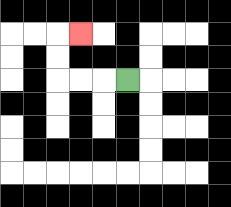{'start': '[5, 3]', 'end': '[3, 1]', 'path_directions': 'L,L,L,U,U,R', 'path_coordinates': '[[5, 3], [4, 3], [3, 3], [2, 3], [2, 2], [2, 1], [3, 1]]'}